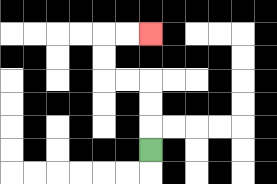{'start': '[6, 6]', 'end': '[6, 1]', 'path_directions': 'U,U,U,L,L,U,U,R,R', 'path_coordinates': '[[6, 6], [6, 5], [6, 4], [6, 3], [5, 3], [4, 3], [4, 2], [4, 1], [5, 1], [6, 1]]'}